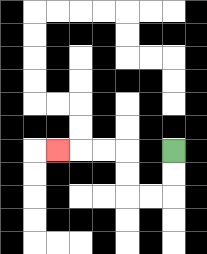{'start': '[7, 6]', 'end': '[2, 6]', 'path_directions': 'D,D,L,L,U,U,L,L,L', 'path_coordinates': '[[7, 6], [7, 7], [7, 8], [6, 8], [5, 8], [5, 7], [5, 6], [4, 6], [3, 6], [2, 6]]'}